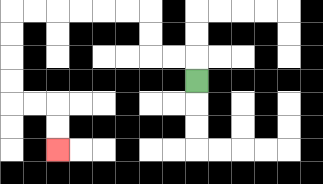{'start': '[8, 3]', 'end': '[2, 6]', 'path_directions': 'U,L,L,U,U,L,L,L,L,L,L,D,D,D,D,R,R,D,D', 'path_coordinates': '[[8, 3], [8, 2], [7, 2], [6, 2], [6, 1], [6, 0], [5, 0], [4, 0], [3, 0], [2, 0], [1, 0], [0, 0], [0, 1], [0, 2], [0, 3], [0, 4], [1, 4], [2, 4], [2, 5], [2, 6]]'}